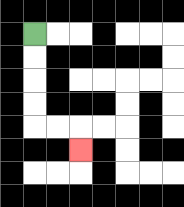{'start': '[1, 1]', 'end': '[3, 6]', 'path_directions': 'D,D,D,D,R,R,D', 'path_coordinates': '[[1, 1], [1, 2], [1, 3], [1, 4], [1, 5], [2, 5], [3, 5], [3, 6]]'}